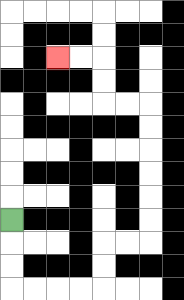{'start': '[0, 9]', 'end': '[2, 2]', 'path_directions': 'D,D,D,R,R,R,R,U,U,R,R,U,U,U,U,U,U,L,L,U,U,L,L', 'path_coordinates': '[[0, 9], [0, 10], [0, 11], [0, 12], [1, 12], [2, 12], [3, 12], [4, 12], [4, 11], [4, 10], [5, 10], [6, 10], [6, 9], [6, 8], [6, 7], [6, 6], [6, 5], [6, 4], [5, 4], [4, 4], [4, 3], [4, 2], [3, 2], [2, 2]]'}